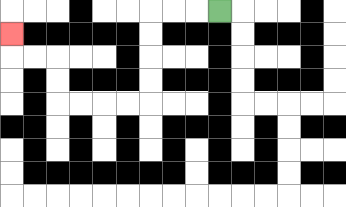{'start': '[9, 0]', 'end': '[0, 1]', 'path_directions': 'L,L,L,D,D,D,D,L,L,L,L,U,U,L,L,U', 'path_coordinates': '[[9, 0], [8, 0], [7, 0], [6, 0], [6, 1], [6, 2], [6, 3], [6, 4], [5, 4], [4, 4], [3, 4], [2, 4], [2, 3], [2, 2], [1, 2], [0, 2], [0, 1]]'}